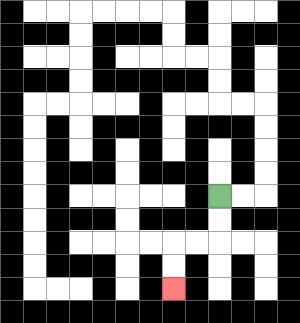{'start': '[9, 8]', 'end': '[7, 12]', 'path_directions': 'D,D,L,L,D,D', 'path_coordinates': '[[9, 8], [9, 9], [9, 10], [8, 10], [7, 10], [7, 11], [7, 12]]'}